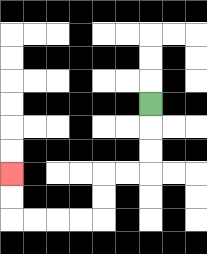{'start': '[6, 4]', 'end': '[0, 7]', 'path_directions': 'D,D,D,L,L,D,D,L,L,L,L,U,U', 'path_coordinates': '[[6, 4], [6, 5], [6, 6], [6, 7], [5, 7], [4, 7], [4, 8], [4, 9], [3, 9], [2, 9], [1, 9], [0, 9], [0, 8], [0, 7]]'}